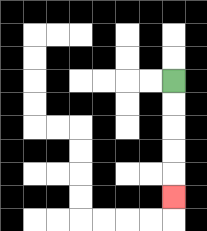{'start': '[7, 3]', 'end': '[7, 8]', 'path_directions': 'D,D,D,D,D', 'path_coordinates': '[[7, 3], [7, 4], [7, 5], [7, 6], [7, 7], [7, 8]]'}